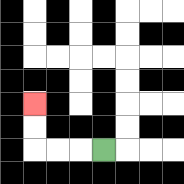{'start': '[4, 6]', 'end': '[1, 4]', 'path_directions': 'L,L,L,U,U', 'path_coordinates': '[[4, 6], [3, 6], [2, 6], [1, 6], [1, 5], [1, 4]]'}